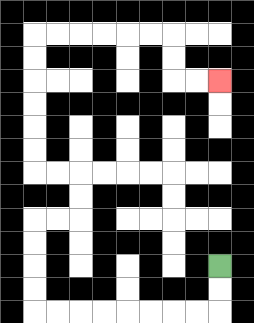{'start': '[9, 11]', 'end': '[9, 3]', 'path_directions': 'D,D,L,L,L,L,L,L,L,L,U,U,U,U,R,R,U,U,L,L,U,U,U,U,U,U,R,R,R,R,R,R,D,D,R,R', 'path_coordinates': '[[9, 11], [9, 12], [9, 13], [8, 13], [7, 13], [6, 13], [5, 13], [4, 13], [3, 13], [2, 13], [1, 13], [1, 12], [1, 11], [1, 10], [1, 9], [2, 9], [3, 9], [3, 8], [3, 7], [2, 7], [1, 7], [1, 6], [1, 5], [1, 4], [1, 3], [1, 2], [1, 1], [2, 1], [3, 1], [4, 1], [5, 1], [6, 1], [7, 1], [7, 2], [7, 3], [8, 3], [9, 3]]'}